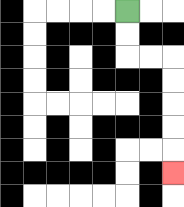{'start': '[5, 0]', 'end': '[7, 7]', 'path_directions': 'D,D,R,R,D,D,D,D,D', 'path_coordinates': '[[5, 0], [5, 1], [5, 2], [6, 2], [7, 2], [7, 3], [7, 4], [7, 5], [7, 6], [7, 7]]'}